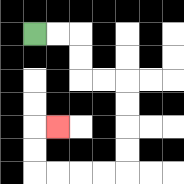{'start': '[1, 1]', 'end': '[2, 5]', 'path_directions': 'R,R,D,D,R,R,D,D,D,D,L,L,L,L,U,U,R', 'path_coordinates': '[[1, 1], [2, 1], [3, 1], [3, 2], [3, 3], [4, 3], [5, 3], [5, 4], [5, 5], [5, 6], [5, 7], [4, 7], [3, 7], [2, 7], [1, 7], [1, 6], [1, 5], [2, 5]]'}